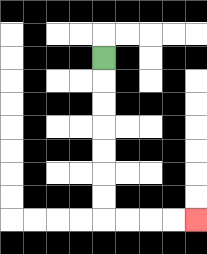{'start': '[4, 2]', 'end': '[8, 9]', 'path_directions': 'D,D,D,D,D,D,D,R,R,R,R', 'path_coordinates': '[[4, 2], [4, 3], [4, 4], [4, 5], [4, 6], [4, 7], [4, 8], [4, 9], [5, 9], [6, 9], [7, 9], [8, 9]]'}